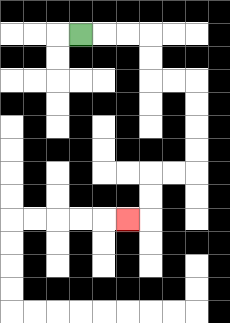{'start': '[3, 1]', 'end': '[5, 9]', 'path_directions': 'R,R,R,D,D,R,R,D,D,D,D,L,L,D,D,L', 'path_coordinates': '[[3, 1], [4, 1], [5, 1], [6, 1], [6, 2], [6, 3], [7, 3], [8, 3], [8, 4], [8, 5], [8, 6], [8, 7], [7, 7], [6, 7], [6, 8], [6, 9], [5, 9]]'}